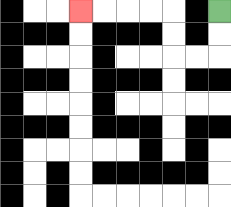{'start': '[9, 0]', 'end': '[3, 0]', 'path_directions': 'D,D,L,L,U,U,L,L,L,L', 'path_coordinates': '[[9, 0], [9, 1], [9, 2], [8, 2], [7, 2], [7, 1], [7, 0], [6, 0], [5, 0], [4, 0], [3, 0]]'}